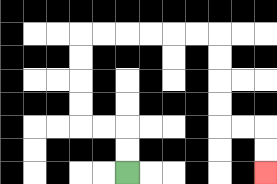{'start': '[5, 7]', 'end': '[11, 7]', 'path_directions': 'U,U,L,L,U,U,U,U,R,R,R,R,R,R,D,D,D,D,R,R,D,D', 'path_coordinates': '[[5, 7], [5, 6], [5, 5], [4, 5], [3, 5], [3, 4], [3, 3], [3, 2], [3, 1], [4, 1], [5, 1], [6, 1], [7, 1], [8, 1], [9, 1], [9, 2], [9, 3], [9, 4], [9, 5], [10, 5], [11, 5], [11, 6], [11, 7]]'}